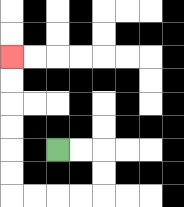{'start': '[2, 6]', 'end': '[0, 2]', 'path_directions': 'R,R,D,D,L,L,L,L,U,U,U,U,U,U', 'path_coordinates': '[[2, 6], [3, 6], [4, 6], [4, 7], [4, 8], [3, 8], [2, 8], [1, 8], [0, 8], [0, 7], [0, 6], [0, 5], [0, 4], [0, 3], [0, 2]]'}